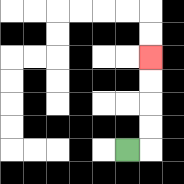{'start': '[5, 6]', 'end': '[6, 2]', 'path_directions': 'R,U,U,U,U', 'path_coordinates': '[[5, 6], [6, 6], [6, 5], [6, 4], [6, 3], [6, 2]]'}